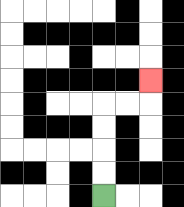{'start': '[4, 8]', 'end': '[6, 3]', 'path_directions': 'U,U,U,U,R,R,U', 'path_coordinates': '[[4, 8], [4, 7], [4, 6], [4, 5], [4, 4], [5, 4], [6, 4], [6, 3]]'}